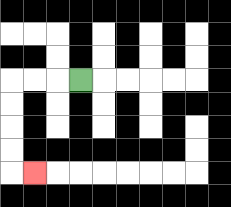{'start': '[3, 3]', 'end': '[1, 7]', 'path_directions': 'L,L,L,D,D,D,D,R', 'path_coordinates': '[[3, 3], [2, 3], [1, 3], [0, 3], [0, 4], [0, 5], [0, 6], [0, 7], [1, 7]]'}